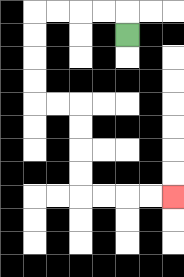{'start': '[5, 1]', 'end': '[7, 8]', 'path_directions': 'U,L,L,L,L,D,D,D,D,R,R,D,D,D,D,R,R,R,R', 'path_coordinates': '[[5, 1], [5, 0], [4, 0], [3, 0], [2, 0], [1, 0], [1, 1], [1, 2], [1, 3], [1, 4], [2, 4], [3, 4], [3, 5], [3, 6], [3, 7], [3, 8], [4, 8], [5, 8], [6, 8], [7, 8]]'}